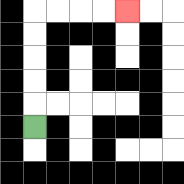{'start': '[1, 5]', 'end': '[5, 0]', 'path_directions': 'U,U,U,U,U,R,R,R,R', 'path_coordinates': '[[1, 5], [1, 4], [1, 3], [1, 2], [1, 1], [1, 0], [2, 0], [3, 0], [4, 0], [5, 0]]'}